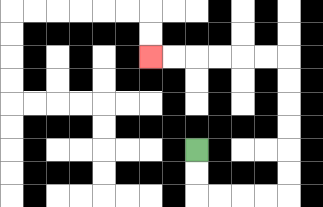{'start': '[8, 6]', 'end': '[6, 2]', 'path_directions': 'D,D,R,R,R,R,U,U,U,U,U,U,L,L,L,L,L,L', 'path_coordinates': '[[8, 6], [8, 7], [8, 8], [9, 8], [10, 8], [11, 8], [12, 8], [12, 7], [12, 6], [12, 5], [12, 4], [12, 3], [12, 2], [11, 2], [10, 2], [9, 2], [8, 2], [7, 2], [6, 2]]'}